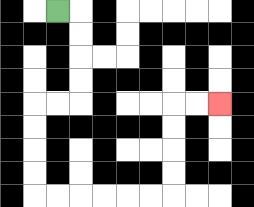{'start': '[2, 0]', 'end': '[9, 4]', 'path_directions': 'R,D,D,D,D,L,L,D,D,D,D,R,R,R,R,R,R,U,U,U,U,R,R', 'path_coordinates': '[[2, 0], [3, 0], [3, 1], [3, 2], [3, 3], [3, 4], [2, 4], [1, 4], [1, 5], [1, 6], [1, 7], [1, 8], [2, 8], [3, 8], [4, 8], [5, 8], [6, 8], [7, 8], [7, 7], [7, 6], [7, 5], [7, 4], [8, 4], [9, 4]]'}